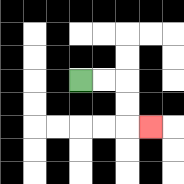{'start': '[3, 3]', 'end': '[6, 5]', 'path_directions': 'R,R,D,D,R', 'path_coordinates': '[[3, 3], [4, 3], [5, 3], [5, 4], [5, 5], [6, 5]]'}